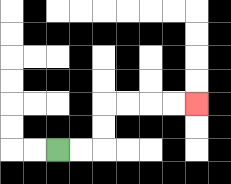{'start': '[2, 6]', 'end': '[8, 4]', 'path_directions': 'R,R,U,U,R,R,R,R', 'path_coordinates': '[[2, 6], [3, 6], [4, 6], [4, 5], [4, 4], [5, 4], [6, 4], [7, 4], [8, 4]]'}